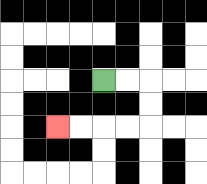{'start': '[4, 3]', 'end': '[2, 5]', 'path_directions': 'R,R,D,D,L,L,L,L', 'path_coordinates': '[[4, 3], [5, 3], [6, 3], [6, 4], [6, 5], [5, 5], [4, 5], [3, 5], [2, 5]]'}